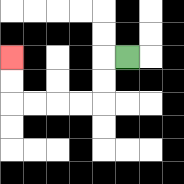{'start': '[5, 2]', 'end': '[0, 2]', 'path_directions': 'L,D,D,L,L,L,L,U,U', 'path_coordinates': '[[5, 2], [4, 2], [4, 3], [4, 4], [3, 4], [2, 4], [1, 4], [0, 4], [0, 3], [0, 2]]'}